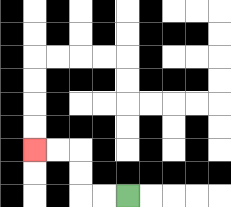{'start': '[5, 8]', 'end': '[1, 6]', 'path_directions': 'L,L,U,U,L,L', 'path_coordinates': '[[5, 8], [4, 8], [3, 8], [3, 7], [3, 6], [2, 6], [1, 6]]'}